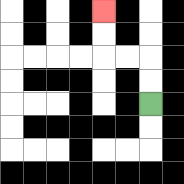{'start': '[6, 4]', 'end': '[4, 0]', 'path_directions': 'U,U,L,L,U,U', 'path_coordinates': '[[6, 4], [6, 3], [6, 2], [5, 2], [4, 2], [4, 1], [4, 0]]'}